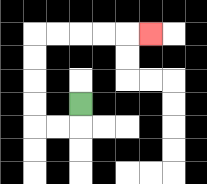{'start': '[3, 4]', 'end': '[6, 1]', 'path_directions': 'D,L,L,U,U,U,U,R,R,R,R,R', 'path_coordinates': '[[3, 4], [3, 5], [2, 5], [1, 5], [1, 4], [1, 3], [1, 2], [1, 1], [2, 1], [3, 1], [4, 1], [5, 1], [6, 1]]'}